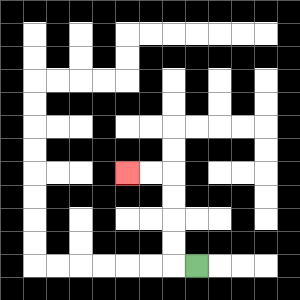{'start': '[8, 11]', 'end': '[5, 7]', 'path_directions': 'L,U,U,U,U,L,L', 'path_coordinates': '[[8, 11], [7, 11], [7, 10], [7, 9], [7, 8], [7, 7], [6, 7], [5, 7]]'}